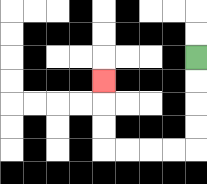{'start': '[8, 2]', 'end': '[4, 3]', 'path_directions': 'D,D,D,D,L,L,L,L,U,U,U', 'path_coordinates': '[[8, 2], [8, 3], [8, 4], [8, 5], [8, 6], [7, 6], [6, 6], [5, 6], [4, 6], [4, 5], [4, 4], [4, 3]]'}